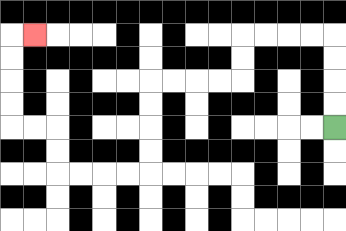{'start': '[14, 5]', 'end': '[1, 1]', 'path_directions': 'U,U,U,U,L,L,L,L,D,D,L,L,L,L,D,D,D,D,L,L,L,L,U,U,L,L,U,U,U,U,R', 'path_coordinates': '[[14, 5], [14, 4], [14, 3], [14, 2], [14, 1], [13, 1], [12, 1], [11, 1], [10, 1], [10, 2], [10, 3], [9, 3], [8, 3], [7, 3], [6, 3], [6, 4], [6, 5], [6, 6], [6, 7], [5, 7], [4, 7], [3, 7], [2, 7], [2, 6], [2, 5], [1, 5], [0, 5], [0, 4], [0, 3], [0, 2], [0, 1], [1, 1]]'}